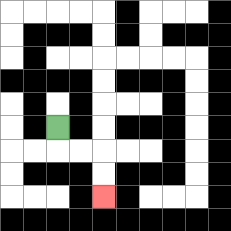{'start': '[2, 5]', 'end': '[4, 8]', 'path_directions': 'D,R,R,D,D', 'path_coordinates': '[[2, 5], [2, 6], [3, 6], [4, 6], [4, 7], [4, 8]]'}